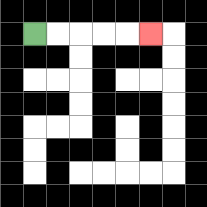{'start': '[1, 1]', 'end': '[6, 1]', 'path_directions': 'R,R,R,R,R', 'path_coordinates': '[[1, 1], [2, 1], [3, 1], [4, 1], [5, 1], [6, 1]]'}